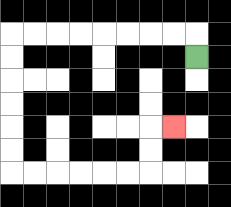{'start': '[8, 2]', 'end': '[7, 5]', 'path_directions': 'U,L,L,L,L,L,L,L,L,D,D,D,D,D,D,R,R,R,R,R,R,U,U,R', 'path_coordinates': '[[8, 2], [8, 1], [7, 1], [6, 1], [5, 1], [4, 1], [3, 1], [2, 1], [1, 1], [0, 1], [0, 2], [0, 3], [0, 4], [0, 5], [0, 6], [0, 7], [1, 7], [2, 7], [3, 7], [4, 7], [5, 7], [6, 7], [6, 6], [6, 5], [7, 5]]'}